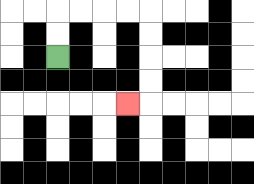{'start': '[2, 2]', 'end': '[5, 4]', 'path_directions': 'U,U,R,R,R,R,D,D,D,D,L', 'path_coordinates': '[[2, 2], [2, 1], [2, 0], [3, 0], [4, 0], [5, 0], [6, 0], [6, 1], [6, 2], [6, 3], [6, 4], [5, 4]]'}